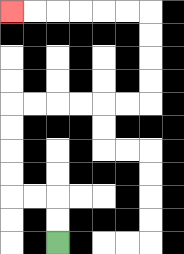{'start': '[2, 10]', 'end': '[0, 0]', 'path_directions': 'U,U,L,L,U,U,U,U,R,R,R,R,R,R,U,U,U,U,L,L,L,L,L,L', 'path_coordinates': '[[2, 10], [2, 9], [2, 8], [1, 8], [0, 8], [0, 7], [0, 6], [0, 5], [0, 4], [1, 4], [2, 4], [3, 4], [4, 4], [5, 4], [6, 4], [6, 3], [6, 2], [6, 1], [6, 0], [5, 0], [4, 0], [3, 0], [2, 0], [1, 0], [0, 0]]'}